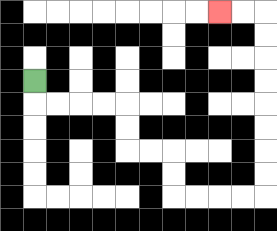{'start': '[1, 3]', 'end': '[9, 0]', 'path_directions': 'D,R,R,R,R,D,D,R,R,D,D,R,R,R,R,U,U,U,U,U,U,U,U,L,L', 'path_coordinates': '[[1, 3], [1, 4], [2, 4], [3, 4], [4, 4], [5, 4], [5, 5], [5, 6], [6, 6], [7, 6], [7, 7], [7, 8], [8, 8], [9, 8], [10, 8], [11, 8], [11, 7], [11, 6], [11, 5], [11, 4], [11, 3], [11, 2], [11, 1], [11, 0], [10, 0], [9, 0]]'}